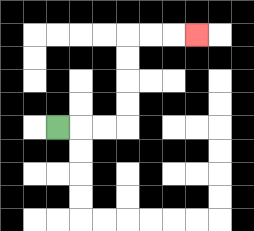{'start': '[2, 5]', 'end': '[8, 1]', 'path_directions': 'R,R,R,U,U,U,U,R,R,R', 'path_coordinates': '[[2, 5], [3, 5], [4, 5], [5, 5], [5, 4], [5, 3], [5, 2], [5, 1], [6, 1], [7, 1], [8, 1]]'}